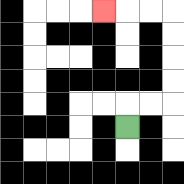{'start': '[5, 5]', 'end': '[4, 0]', 'path_directions': 'U,R,R,U,U,U,U,L,L,L', 'path_coordinates': '[[5, 5], [5, 4], [6, 4], [7, 4], [7, 3], [7, 2], [7, 1], [7, 0], [6, 0], [5, 0], [4, 0]]'}